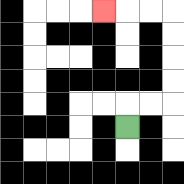{'start': '[5, 5]', 'end': '[4, 0]', 'path_directions': 'U,R,R,U,U,U,U,L,L,L', 'path_coordinates': '[[5, 5], [5, 4], [6, 4], [7, 4], [7, 3], [7, 2], [7, 1], [7, 0], [6, 0], [5, 0], [4, 0]]'}